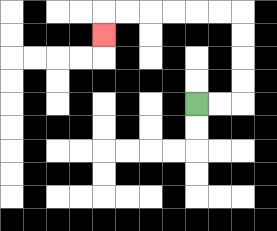{'start': '[8, 4]', 'end': '[4, 1]', 'path_directions': 'R,R,U,U,U,U,L,L,L,L,L,L,D', 'path_coordinates': '[[8, 4], [9, 4], [10, 4], [10, 3], [10, 2], [10, 1], [10, 0], [9, 0], [8, 0], [7, 0], [6, 0], [5, 0], [4, 0], [4, 1]]'}